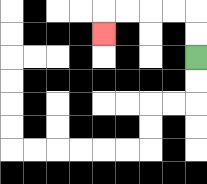{'start': '[8, 2]', 'end': '[4, 1]', 'path_directions': 'U,U,L,L,L,L,D', 'path_coordinates': '[[8, 2], [8, 1], [8, 0], [7, 0], [6, 0], [5, 0], [4, 0], [4, 1]]'}